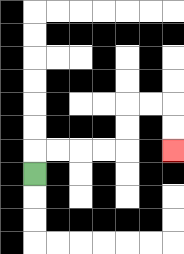{'start': '[1, 7]', 'end': '[7, 6]', 'path_directions': 'U,R,R,R,R,U,U,R,R,D,D', 'path_coordinates': '[[1, 7], [1, 6], [2, 6], [3, 6], [4, 6], [5, 6], [5, 5], [5, 4], [6, 4], [7, 4], [7, 5], [7, 6]]'}